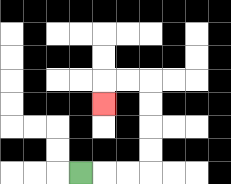{'start': '[3, 7]', 'end': '[4, 4]', 'path_directions': 'R,R,R,U,U,U,U,L,L,D', 'path_coordinates': '[[3, 7], [4, 7], [5, 7], [6, 7], [6, 6], [6, 5], [6, 4], [6, 3], [5, 3], [4, 3], [4, 4]]'}